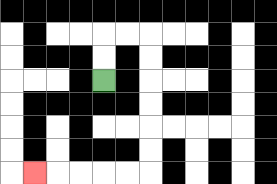{'start': '[4, 3]', 'end': '[1, 7]', 'path_directions': 'U,U,R,R,D,D,D,D,D,D,L,L,L,L,L', 'path_coordinates': '[[4, 3], [4, 2], [4, 1], [5, 1], [6, 1], [6, 2], [6, 3], [6, 4], [6, 5], [6, 6], [6, 7], [5, 7], [4, 7], [3, 7], [2, 7], [1, 7]]'}